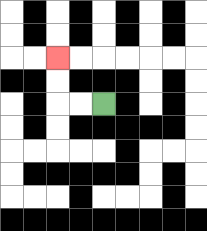{'start': '[4, 4]', 'end': '[2, 2]', 'path_directions': 'L,L,U,U', 'path_coordinates': '[[4, 4], [3, 4], [2, 4], [2, 3], [2, 2]]'}